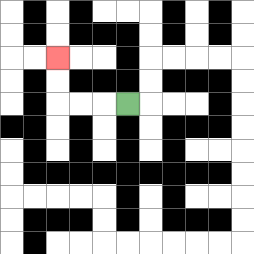{'start': '[5, 4]', 'end': '[2, 2]', 'path_directions': 'L,L,L,U,U', 'path_coordinates': '[[5, 4], [4, 4], [3, 4], [2, 4], [2, 3], [2, 2]]'}